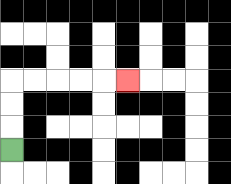{'start': '[0, 6]', 'end': '[5, 3]', 'path_directions': 'U,U,U,R,R,R,R,R', 'path_coordinates': '[[0, 6], [0, 5], [0, 4], [0, 3], [1, 3], [2, 3], [3, 3], [4, 3], [5, 3]]'}